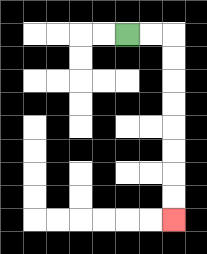{'start': '[5, 1]', 'end': '[7, 9]', 'path_directions': 'R,R,D,D,D,D,D,D,D,D', 'path_coordinates': '[[5, 1], [6, 1], [7, 1], [7, 2], [7, 3], [7, 4], [7, 5], [7, 6], [7, 7], [7, 8], [7, 9]]'}